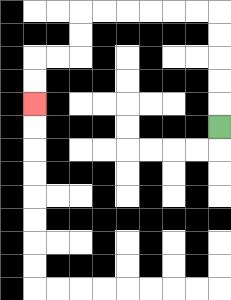{'start': '[9, 5]', 'end': '[1, 4]', 'path_directions': 'U,U,U,U,U,L,L,L,L,L,L,D,D,L,L,D,D', 'path_coordinates': '[[9, 5], [9, 4], [9, 3], [9, 2], [9, 1], [9, 0], [8, 0], [7, 0], [6, 0], [5, 0], [4, 0], [3, 0], [3, 1], [3, 2], [2, 2], [1, 2], [1, 3], [1, 4]]'}